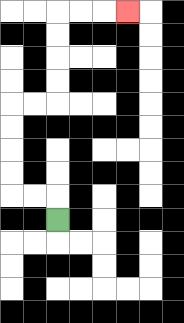{'start': '[2, 9]', 'end': '[5, 0]', 'path_directions': 'U,L,L,U,U,U,U,R,R,U,U,U,U,R,R,R', 'path_coordinates': '[[2, 9], [2, 8], [1, 8], [0, 8], [0, 7], [0, 6], [0, 5], [0, 4], [1, 4], [2, 4], [2, 3], [2, 2], [2, 1], [2, 0], [3, 0], [4, 0], [5, 0]]'}